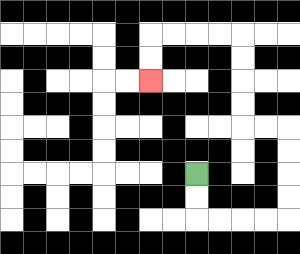{'start': '[8, 7]', 'end': '[6, 3]', 'path_directions': 'D,D,R,R,R,R,U,U,U,U,L,L,U,U,U,U,L,L,L,L,D,D', 'path_coordinates': '[[8, 7], [8, 8], [8, 9], [9, 9], [10, 9], [11, 9], [12, 9], [12, 8], [12, 7], [12, 6], [12, 5], [11, 5], [10, 5], [10, 4], [10, 3], [10, 2], [10, 1], [9, 1], [8, 1], [7, 1], [6, 1], [6, 2], [6, 3]]'}